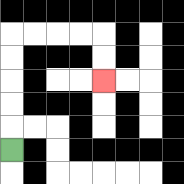{'start': '[0, 6]', 'end': '[4, 3]', 'path_directions': 'U,U,U,U,U,R,R,R,R,D,D', 'path_coordinates': '[[0, 6], [0, 5], [0, 4], [0, 3], [0, 2], [0, 1], [1, 1], [2, 1], [3, 1], [4, 1], [4, 2], [4, 3]]'}